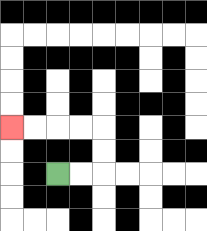{'start': '[2, 7]', 'end': '[0, 5]', 'path_directions': 'R,R,U,U,L,L,L,L', 'path_coordinates': '[[2, 7], [3, 7], [4, 7], [4, 6], [4, 5], [3, 5], [2, 5], [1, 5], [0, 5]]'}